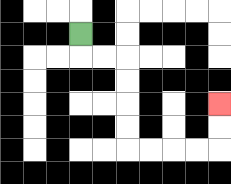{'start': '[3, 1]', 'end': '[9, 4]', 'path_directions': 'D,R,R,D,D,D,D,R,R,R,R,U,U', 'path_coordinates': '[[3, 1], [3, 2], [4, 2], [5, 2], [5, 3], [5, 4], [5, 5], [5, 6], [6, 6], [7, 6], [8, 6], [9, 6], [9, 5], [9, 4]]'}